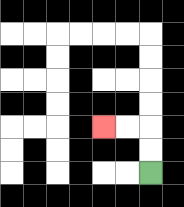{'start': '[6, 7]', 'end': '[4, 5]', 'path_directions': 'U,U,L,L', 'path_coordinates': '[[6, 7], [6, 6], [6, 5], [5, 5], [4, 5]]'}